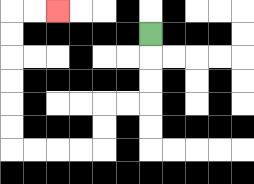{'start': '[6, 1]', 'end': '[2, 0]', 'path_directions': 'D,D,D,L,L,D,D,L,L,L,L,U,U,U,U,U,U,R,R', 'path_coordinates': '[[6, 1], [6, 2], [6, 3], [6, 4], [5, 4], [4, 4], [4, 5], [4, 6], [3, 6], [2, 6], [1, 6], [0, 6], [0, 5], [0, 4], [0, 3], [0, 2], [0, 1], [0, 0], [1, 0], [2, 0]]'}